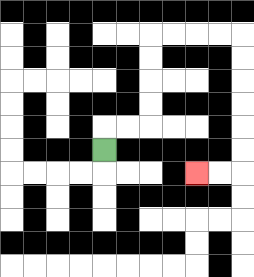{'start': '[4, 6]', 'end': '[8, 7]', 'path_directions': 'U,R,R,U,U,U,U,R,R,R,R,D,D,D,D,D,D,L,L', 'path_coordinates': '[[4, 6], [4, 5], [5, 5], [6, 5], [6, 4], [6, 3], [6, 2], [6, 1], [7, 1], [8, 1], [9, 1], [10, 1], [10, 2], [10, 3], [10, 4], [10, 5], [10, 6], [10, 7], [9, 7], [8, 7]]'}